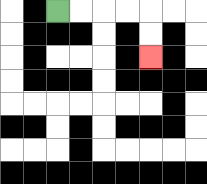{'start': '[2, 0]', 'end': '[6, 2]', 'path_directions': 'R,R,R,R,D,D', 'path_coordinates': '[[2, 0], [3, 0], [4, 0], [5, 0], [6, 0], [6, 1], [6, 2]]'}